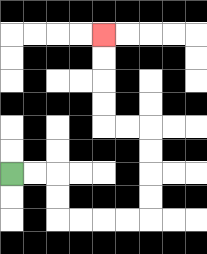{'start': '[0, 7]', 'end': '[4, 1]', 'path_directions': 'R,R,D,D,R,R,R,R,U,U,U,U,L,L,U,U,U,U', 'path_coordinates': '[[0, 7], [1, 7], [2, 7], [2, 8], [2, 9], [3, 9], [4, 9], [5, 9], [6, 9], [6, 8], [6, 7], [6, 6], [6, 5], [5, 5], [4, 5], [4, 4], [4, 3], [4, 2], [4, 1]]'}